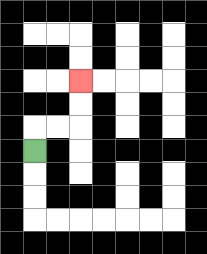{'start': '[1, 6]', 'end': '[3, 3]', 'path_directions': 'U,R,R,U,U', 'path_coordinates': '[[1, 6], [1, 5], [2, 5], [3, 5], [3, 4], [3, 3]]'}